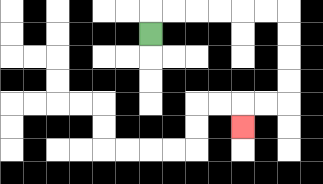{'start': '[6, 1]', 'end': '[10, 5]', 'path_directions': 'U,R,R,R,R,R,R,D,D,D,D,L,L,D', 'path_coordinates': '[[6, 1], [6, 0], [7, 0], [8, 0], [9, 0], [10, 0], [11, 0], [12, 0], [12, 1], [12, 2], [12, 3], [12, 4], [11, 4], [10, 4], [10, 5]]'}